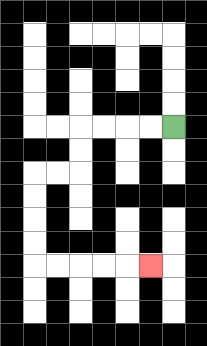{'start': '[7, 5]', 'end': '[6, 11]', 'path_directions': 'L,L,L,L,D,D,L,L,D,D,D,D,R,R,R,R,R', 'path_coordinates': '[[7, 5], [6, 5], [5, 5], [4, 5], [3, 5], [3, 6], [3, 7], [2, 7], [1, 7], [1, 8], [1, 9], [1, 10], [1, 11], [2, 11], [3, 11], [4, 11], [5, 11], [6, 11]]'}